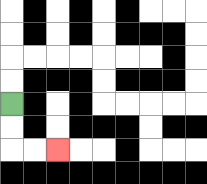{'start': '[0, 4]', 'end': '[2, 6]', 'path_directions': 'D,D,R,R', 'path_coordinates': '[[0, 4], [0, 5], [0, 6], [1, 6], [2, 6]]'}